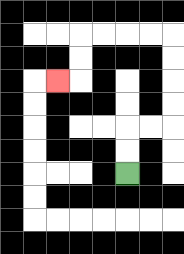{'start': '[5, 7]', 'end': '[2, 3]', 'path_directions': 'U,U,R,R,U,U,U,U,L,L,L,L,D,D,L', 'path_coordinates': '[[5, 7], [5, 6], [5, 5], [6, 5], [7, 5], [7, 4], [7, 3], [7, 2], [7, 1], [6, 1], [5, 1], [4, 1], [3, 1], [3, 2], [3, 3], [2, 3]]'}